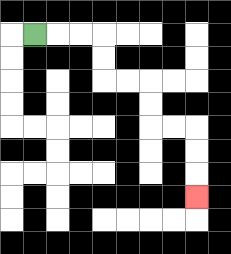{'start': '[1, 1]', 'end': '[8, 8]', 'path_directions': 'R,R,R,D,D,R,R,D,D,R,R,D,D,D', 'path_coordinates': '[[1, 1], [2, 1], [3, 1], [4, 1], [4, 2], [4, 3], [5, 3], [6, 3], [6, 4], [6, 5], [7, 5], [8, 5], [8, 6], [8, 7], [8, 8]]'}